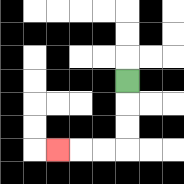{'start': '[5, 3]', 'end': '[2, 6]', 'path_directions': 'D,D,D,L,L,L', 'path_coordinates': '[[5, 3], [5, 4], [5, 5], [5, 6], [4, 6], [3, 6], [2, 6]]'}